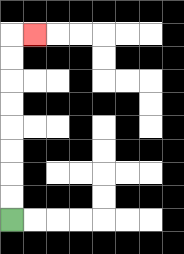{'start': '[0, 9]', 'end': '[1, 1]', 'path_directions': 'U,U,U,U,U,U,U,U,R', 'path_coordinates': '[[0, 9], [0, 8], [0, 7], [0, 6], [0, 5], [0, 4], [0, 3], [0, 2], [0, 1], [1, 1]]'}